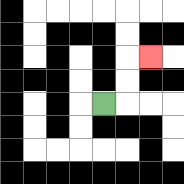{'start': '[4, 4]', 'end': '[6, 2]', 'path_directions': 'R,U,U,R', 'path_coordinates': '[[4, 4], [5, 4], [5, 3], [5, 2], [6, 2]]'}